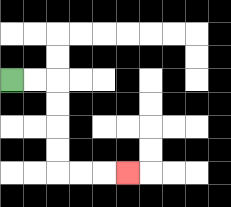{'start': '[0, 3]', 'end': '[5, 7]', 'path_directions': 'R,R,D,D,D,D,R,R,R', 'path_coordinates': '[[0, 3], [1, 3], [2, 3], [2, 4], [2, 5], [2, 6], [2, 7], [3, 7], [4, 7], [5, 7]]'}